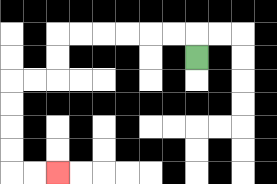{'start': '[8, 2]', 'end': '[2, 7]', 'path_directions': 'U,L,L,L,L,L,L,D,D,L,L,D,D,D,D,R,R', 'path_coordinates': '[[8, 2], [8, 1], [7, 1], [6, 1], [5, 1], [4, 1], [3, 1], [2, 1], [2, 2], [2, 3], [1, 3], [0, 3], [0, 4], [0, 5], [0, 6], [0, 7], [1, 7], [2, 7]]'}